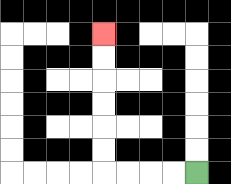{'start': '[8, 7]', 'end': '[4, 1]', 'path_directions': 'L,L,L,L,U,U,U,U,U,U', 'path_coordinates': '[[8, 7], [7, 7], [6, 7], [5, 7], [4, 7], [4, 6], [4, 5], [4, 4], [4, 3], [4, 2], [4, 1]]'}